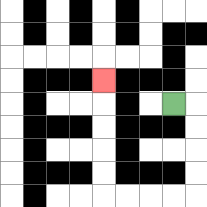{'start': '[7, 4]', 'end': '[4, 3]', 'path_directions': 'R,D,D,D,D,L,L,L,L,U,U,U,U,U', 'path_coordinates': '[[7, 4], [8, 4], [8, 5], [8, 6], [8, 7], [8, 8], [7, 8], [6, 8], [5, 8], [4, 8], [4, 7], [4, 6], [4, 5], [4, 4], [4, 3]]'}